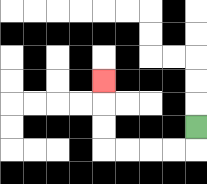{'start': '[8, 5]', 'end': '[4, 3]', 'path_directions': 'D,L,L,L,L,U,U,U', 'path_coordinates': '[[8, 5], [8, 6], [7, 6], [6, 6], [5, 6], [4, 6], [4, 5], [4, 4], [4, 3]]'}